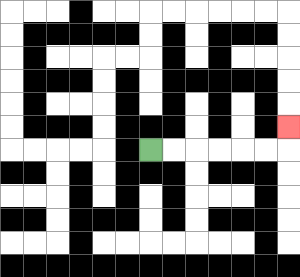{'start': '[6, 6]', 'end': '[12, 5]', 'path_directions': 'R,R,R,R,R,R,U', 'path_coordinates': '[[6, 6], [7, 6], [8, 6], [9, 6], [10, 6], [11, 6], [12, 6], [12, 5]]'}